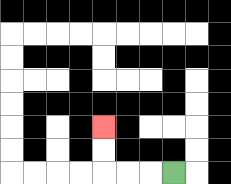{'start': '[7, 7]', 'end': '[4, 5]', 'path_directions': 'L,L,L,U,U', 'path_coordinates': '[[7, 7], [6, 7], [5, 7], [4, 7], [4, 6], [4, 5]]'}